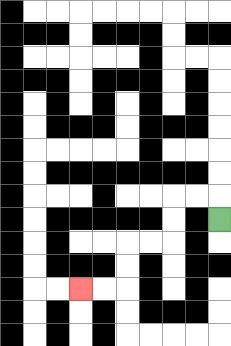{'start': '[9, 9]', 'end': '[3, 12]', 'path_directions': 'U,L,L,D,D,L,L,D,D,L,L', 'path_coordinates': '[[9, 9], [9, 8], [8, 8], [7, 8], [7, 9], [7, 10], [6, 10], [5, 10], [5, 11], [5, 12], [4, 12], [3, 12]]'}